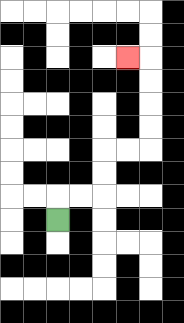{'start': '[2, 9]', 'end': '[5, 2]', 'path_directions': 'U,R,R,U,U,R,R,U,U,U,U,L', 'path_coordinates': '[[2, 9], [2, 8], [3, 8], [4, 8], [4, 7], [4, 6], [5, 6], [6, 6], [6, 5], [6, 4], [6, 3], [6, 2], [5, 2]]'}